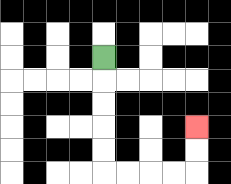{'start': '[4, 2]', 'end': '[8, 5]', 'path_directions': 'D,D,D,D,D,R,R,R,R,U,U', 'path_coordinates': '[[4, 2], [4, 3], [4, 4], [4, 5], [4, 6], [4, 7], [5, 7], [6, 7], [7, 7], [8, 7], [8, 6], [8, 5]]'}